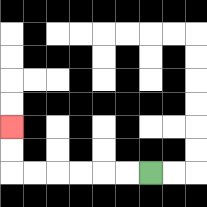{'start': '[6, 7]', 'end': '[0, 5]', 'path_directions': 'L,L,L,L,L,L,U,U', 'path_coordinates': '[[6, 7], [5, 7], [4, 7], [3, 7], [2, 7], [1, 7], [0, 7], [0, 6], [0, 5]]'}